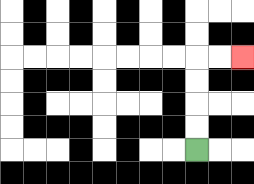{'start': '[8, 6]', 'end': '[10, 2]', 'path_directions': 'U,U,U,U,R,R', 'path_coordinates': '[[8, 6], [8, 5], [8, 4], [8, 3], [8, 2], [9, 2], [10, 2]]'}